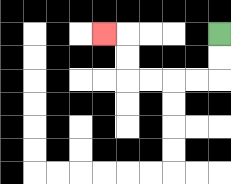{'start': '[9, 1]', 'end': '[4, 1]', 'path_directions': 'D,D,L,L,L,L,U,U,L', 'path_coordinates': '[[9, 1], [9, 2], [9, 3], [8, 3], [7, 3], [6, 3], [5, 3], [5, 2], [5, 1], [4, 1]]'}